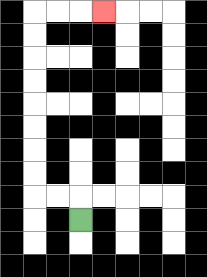{'start': '[3, 9]', 'end': '[4, 0]', 'path_directions': 'U,L,L,U,U,U,U,U,U,U,U,R,R,R', 'path_coordinates': '[[3, 9], [3, 8], [2, 8], [1, 8], [1, 7], [1, 6], [1, 5], [1, 4], [1, 3], [1, 2], [1, 1], [1, 0], [2, 0], [3, 0], [4, 0]]'}